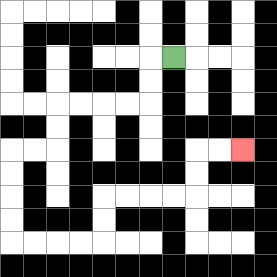{'start': '[7, 2]', 'end': '[10, 6]', 'path_directions': 'L,D,D,L,L,L,L,D,D,L,L,D,D,D,D,R,R,R,R,U,U,R,R,R,R,U,U,R,R', 'path_coordinates': '[[7, 2], [6, 2], [6, 3], [6, 4], [5, 4], [4, 4], [3, 4], [2, 4], [2, 5], [2, 6], [1, 6], [0, 6], [0, 7], [0, 8], [0, 9], [0, 10], [1, 10], [2, 10], [3, 10], [4, 10], [4, 9], [4, 8], [5, 8], [6, 8], [7, 8], [8, 8], [8, 7], [8, 6], [9, 6], [10, 6]]'}